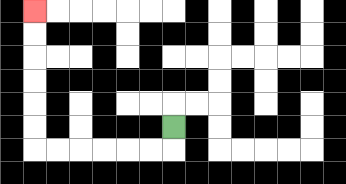{'start': '[7, 5]', 'end': '[1, 0]', 'path_directions': 'D,L,L,L,L,L,L,U,U,U,U,U,U', 'path_coordinates': '[[7, 5], [7, 6], [6, 6], [5, 6], [4, 6], [3, 6], [2, 6], [1, 6], [1, 5], [1, 4], [1, 3], [1, 2], [1, 1], [1, 0]]'}